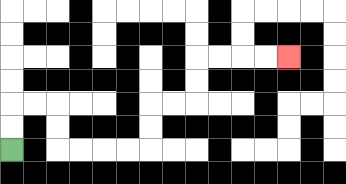{'start': '[0, 6]', 'end': '[12, 2]', 'path_directions': 'U,U,R,R,D,D,R,R,R,R,U,U,R,R,U,U,R,R,R,R', 'path_coordinates': '[[0, 6], [0, 5], [0, 4], [1, 4], [2, 4], [2, 5], [2, 6], [3, 6], [4, 6], [5, 6], [6, 6], [6, 5], [6, 4], [7, 4], [8, 4], [8, 3], [8, 2], [9, 2], [10, 2], [11, 2], [12, 2]]'}